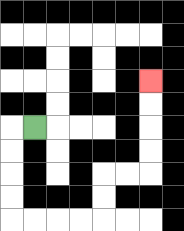{'start': '[1, 5]', 'end': '[6, 3]', 'path_directions': 'L,D,D,D,D,R,R,R,R,U,U,R,R,U,U,U,U', 'path_coordinates': '[[1, 5], [0, 5], [0, 6], [0, 7], [0, 8], [0, 9], [1, 9], [2, 9], [3, 9], [4, 9], [4, 8], [4, 7], [5, 7], [6, 7], [6, 6], [6, 5], [6, 4], [6, 3]]'}